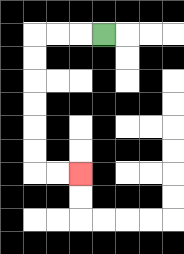{'start': '[4, 1]', 'end': '[3, 7]', 'path_directions': 'L,L,L,D,D,D,D,D,D,R,R', 'path_coordinates': '[[4, 1], [3, 1], [2, 1], [1, 1], [1, 2], [1, 3], [1, 4], [1, 5], [1, 6], [1, 7], [2, 7], [3, 7]]'}